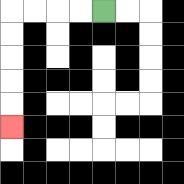{'start': '[4, 0]', 'end': '[0, 5]', 'path_directions': 'L,L,L,L,D,D,D,D,D', 'path_coordinates': '[[4, 0], [3, 0], [2, 0], [1, 0], [0, 0], [0, 1], [0, 2], [0, 3], [0, 4], [0, 5]]'}